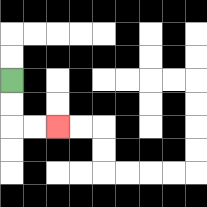{'start': '[0, 3]', 'end': '[2, 5]', 'path_directions': 'D,D,R,R', 'path_coordinates': '[[0, 3], [0, 4], [0, 5], [1, 5], [2, 5]]'}